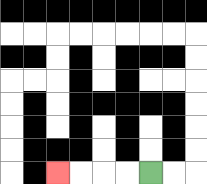{'start': '[6, 7]', 'end': '[2, 7]', 'path_directions': 'L,L,L,L', 'path_coordinates': '[[6, 7], [5, 7], [4, 7], [3, 7], [2, 7]]'}